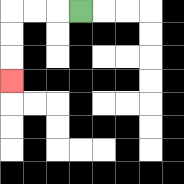{'start': '[3, 0]', 'end': '[0, 3]', 'path_directions': 'L,L,L,D,D,D', 'path_coordinates': '[[3, 0], [2, 0], [1, 0], [0, 0], [0, 1], [0, 2], [0, 3]]'}